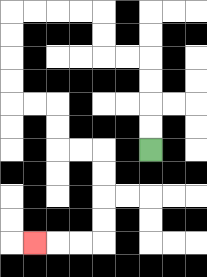{'start': '[6, 6]', 'end': '[1, 10]', 'path_directions': 'U,U,U,U,L,L,U,U,L,L,L,L,D,D,D,D,R,R,D,D,R,R,D,D,D,D,L,L,L', 'path_coordinates': '[[6, 6], [6, 5], [6, 4], [6, 3], [6, 2], [5, 2], [4, 2], [4, 1], [4, 0], [3, 0], [2, 0], [1, 0], [0, 0], [0, 1], [0, 2], [0, 3], [0, 4], [1, 4], [2, 4], [2, 5], [2, 6], [3, 6], [4, 6], [4, 7], [4, 8], [4, 9], [4, 10], [3, 10], [2, 10], [1, 10]]'}